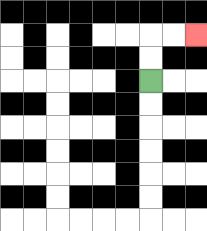{'start': '[6, 3]', 'end': '[8, 1]', 'path_directions': 'U,U,R,R', 'path_coordinates': '[[6, 3], [6, 2], [6, 1], [7, 1], [8, 1]]'}